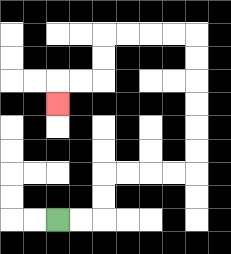{'start': '[2, 9]', 'end': '[2, 4]', 'path_directions': 'R,R,U,U,R,R,R,R,U,U,U,U,U,U,L,L,L,L,D,D,L,L,D', 'path_coordinates': '[[2, 9], [3, 9], [4, 9], [4, 8], [4, 7], [5, 7], [6, 7], [7, 7], [8, 7], [8, 6], [8, 5], [8, 4], [8, 3], [8, 2], [8, 1], [7, 1], [6, 1], [5, 1], [4, 1], [4, 2], [4, 3], [3, 3], [2, 3], [2, 4]]'}